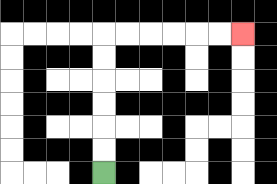{'start': '[4, 7]', 'end': '[10, 1]', 'path_directions': 'U,U,U,U,U,U,R,R,R,R,R,R', 'path_coordinates': '[[4, 7], [4, 6], [4, 5], [4, 4], [4, 3], [4, 2], [4, 1], [5, 1], [6, 1], [7, 1], [8, 1], [9, 1], [10, 1]]'}